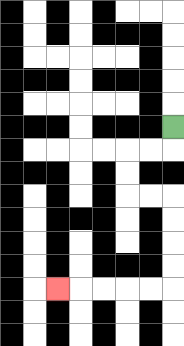{'start': '[7, 5]', 'end': '[2, 12]', 'path_directions': 'D,L,L,D,D,R,R,D,D,D,D,L,L,L,L,L', 'path_coordinates': '[[7, 5], [7, 6], [6, 6], [5, 6], [5, 7], [5, 8], [6, 8], [7, 8], [7, 9], [7, 10], [7, 11], [7, 12], [6, 12], [5, 12], [4, 12], [3, 12], [2, 12]]'}